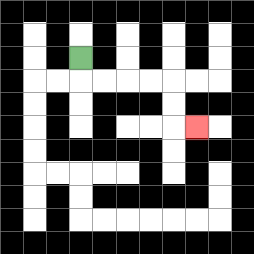{'start': '[3, 2]', 'end': '[8, 5]', 'path_directions': 'D,R,R,R,R,D,D,R', 'path_coordinates': '[[3, 2], [3, 3], [4, 3], [5, 3], [6, 3], [7, 3], [7, 4], [7, 5], [8, 5]]'}